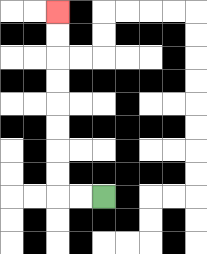{'start': '[4, 8]', 'end': '[2, 0]', 'path_directions': 'L,L,U,U,U,U,U,U,U,U', 'path_coordinates': '[[4, 8], [3, 8], [2, 8], [2, 7], [2, 6], [2, 5], [2, 4], [2, 3], [2, 2], [2, 1], [2, 0]]'}